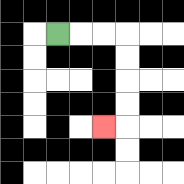{'start': '[2, 1]', 'end': '[4, 5]', 'path_directions': 'R,R,R,D,D,D,D,L', 'path_coordinates': '[[2, 1], [3, 1], [4, 1], [5, 1], [5, 2], [5, 3], [5, 4], [5, 5], [4, 5]]'}